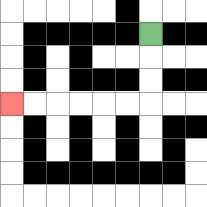{'start': '[6, 1]', 'end': '[0, 4]', 'path_directions': 'D,D,D,L,L,L,L,L,L', 'path_coordinates': '[[6, 1], [6, 2], [6, 3], [6, 4], [5, 4], [4, 4], [3, 4], [2, 4], [1, 4], [0, 4]]'}